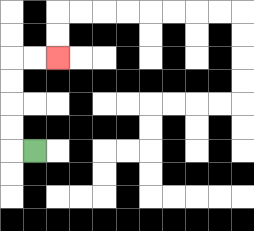{'start': '[1, 6]', 'end': '[2, 2]', 'path_directions': 'L,U,U,U,U,R,R', 'path_coordinates': '[[1, 6], [0, 6], [0, 5], [0, 4], [0, 3], [0, 2], [1, 2], [2, 2]]'}